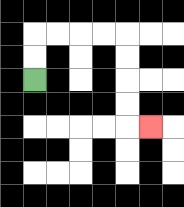{'start': '[1, 3]', 'end': '[6, 5]', 'path_directions': 'U,U,R,R,R,R,D,D,D,D,R', 'path_coordinates': '[[1, 3], [1, 2], [1, 1], [2, 1], [3, 1], [4, 1], [5, 1], [5, 2], [5, 3], [5, 4], [5, 5], [6, 5]]'}